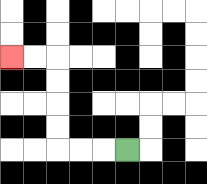{'start': '[5, 6]', 'end': '[0, 2]', 'path_directions': 'L,L,L,U,U,U,U,L,L', 'path_coordinates': '[[5, 6], [4, 6], [3, 6], [2, 6], [2, 5], [2, 4], [2, 3], [2, 2], [1, 2], [0, 2]]'}